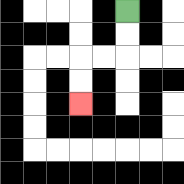{'start': '[5, 0]', 'end': '[3, 4]', 'path_directions': 'D,D,L,L,D,D', 'path_coordinates': '[[5, 0], [5, 1], [5, 2], [4, 2], [3, 2], [3, 3], [3, 4]]'}